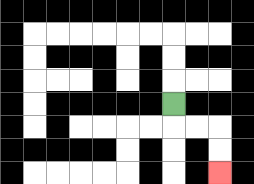{'start': '[7, 4]', 'end': '[9, 7]', 'path_directions': 'D,R,R,D,D', 'path_coordinates': '[[7, 4], [7, 5], [8, 5], [9, 5], [9, 6], [9, 7]]'}